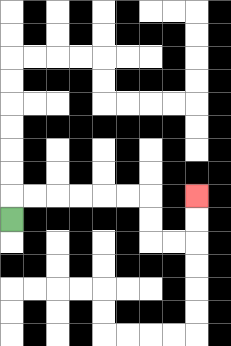{'start': '[0, 9]', 'end': '[8, 8]', 'path_directions': 'U,R,R,R,R,R,R,D,D,R,R,U,U', 'path_coordinates': '[[0, 9], [0, 8], [1, 8], [2, 8], [3, 8], [4, 8], [5, 8], [6, 8], [6, 9], [6, 10], [7, 10], [8, 10], [8, 9], [8, 8]]'}